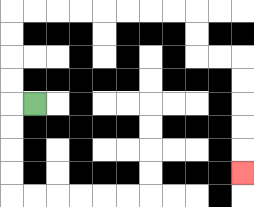{'start': '[1, 4]', 'end': '[10, 7]', 'path_directions': 'L,U,U,U,U,R,R,R,R,R,R,R,R,D,D,R,R,D,D,D,D,D', 'path_coordinates': '[[1, 4], [0, 4], [0, 3], [0, 2], [0, 1], [0, 0], [1, 0], [2, 0], [3, 0], [4, 0], [5, 0], [6, 0], [7, 0], [8, 0], [8, 1], [8, 2], [9, 2], [10, 2], [10, 3], [10, 4], [10, 5], [10, 6], [10, 7]]'}